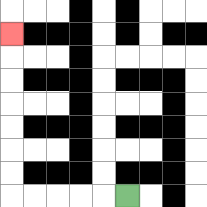{'start': '[5, 8]', 'end': '[0, 1]', 'path_directions': 'L,L,L,L,L,U,U,U,U,U,U,U', 'path_coordinates': '[[5, 8], [4, 8], [3, 8], [2, 8], [1, 8], [0, 8], [0, 7], [0, 6], [0, 5], [0, 4], [0, 3], [0, 2], [0, 1]]'}